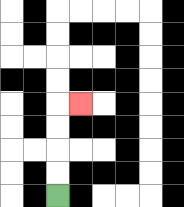{'start': '[2, 8]', 'end': '[3, 4]', 'path_directions': 'U,U,U,U,R', 'path_coordinates': '[[2, 8], [2, 7], [2, 6], [2, 5], [2, 4], [3, 4]]'}